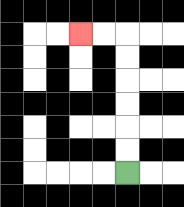{'start': '[5, 7]', 'end': '[3, 1]', 'path_directions': 'U,U,U,U,U,U,L,L', 'path_coordinates': '[[5, 7], [5, 6], [5, 5], [5, 4], [5, 3], [5, 2], [5, 1], [4, 1], [3, 1]]'}